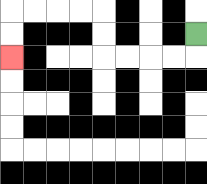{'start': '[8, 1]', 'end': '[0, 2]', 'path_directions': 'D,L,L,L,L,U,U,L,L,L,L,D,D', 'path_coordinates': '[[8, 1], [8, 2], [7, 2], [6, 2], [5, 2], [4, 2], [4, 1], [4, 0], [3, 0], [2, 0], [1, 0], [0, 0], [0, 1], [0, 2]]'}